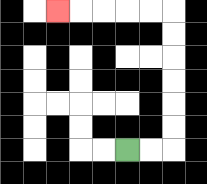{'start': '[5, 6]', 'end': '[2, 0]', 'path_directions': 'R,R,U,U,U,U,U,U,L,L,L,L,L', 'path_coordinates': '[[5, 6], [6, 6], [7, 6], [7, 5], [7, 4], [7, 3], [7, 2], [7, 1], [7, 0], [6, 0], [5, 0], [4, 0], [3, 0], [2, 0]]'}